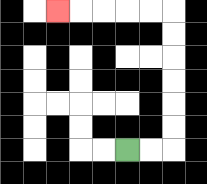{'start': '[5, 6]', 'end': '[2, 0]', 'path_directions': 'R,R,U,U,U,U,U,U,L,L,L,L,L', 'path_coordinates': '[[5, 6], [6, 6], [7, 6], [7, 5], [7, 4], [7, 3], [7, 2], [7, 1], [7, 0], [6, 0], [5, 0], [4, 0], [3, 0], [2, 0]]'}